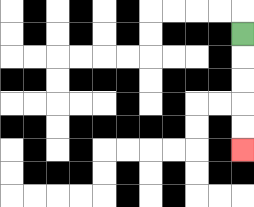{'start': '[10, 1]', 'end': '[10, 6]', 'path_directions': 'D,D,D,D,D', 'path_coordinates': '[[10, 1], [10, 2], [10, 3], [10, 4], [10, 5], [10, 6]]'}